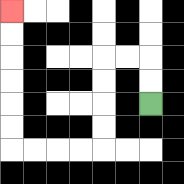{'start': '[6, 4]', 'end': '[0, 0]', 'path_directions': 'U,U,L,L,D,D,D,D,L,L,L,L,U,U,U,U,U,U', 'path_coordinates': '[[6, 4], [6, 3], [6, 2], [5, 2], [4, 2], [4, 3], [4, 4], [4, 5], [4, 6], [3, 6], [2, 6], [1, 6], [0, 6], [0, 5], [0, 4], [0, 3], [0, 2], [0, 1], [0, 0]]'}